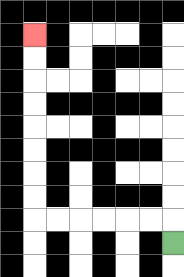{'start': '[7, 10]', 'end': '[1, 1]', 'path_directions': 'U,L,L,L,L,L,L,U,U,U,U,U,U,U,U', 'path_coordinates': '[[7, 10], [7, 9], [6, 9], [5, 9], [4, 9], [3, 9], [2, 9], [1, 9], [1, 8], [1, 7], [1, 6], [1, 5], [1, 4], [1, 3], [1, 2], [1, 1]]'}